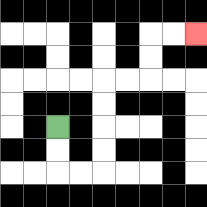{'start': '[2, 5]', 'end': '[8, 1]', 'path_directions': 'D,D,R,R,U,U,U,U,R,R,U,U,R,R', 'path_coordinates': '[[2, 5], [2, 6], [2, 7], [3, 7], [4, 7], [4, 6], [4, 5], [4, 4], [4, 3], [5, 3], [6, 3], [6, 2], [6, 1], [7, 1], [8, 1]]'}